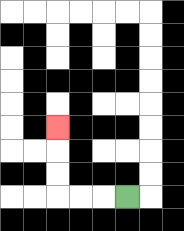{'start': '[5, 8]', 'end': '[2, 5]', 'path_directions': 'L,L,L,U,U,U', 'path_coordinates': '[[5, 8], [4, 8], [3, 8], [2, 8], [2, 7], [2, 6], [2, 5]]'}